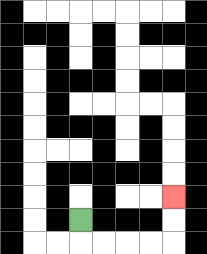{'start': '[3, 9]', 'end': '[7, 8]', 'path_directions': 'D,R,R,R,R,U,U', 'path_coordinates': '[[3, 9], [3, 10], [4, 10], [5, 10], [6, 10], [7, 10], [7, 9], [7, 8]]'}